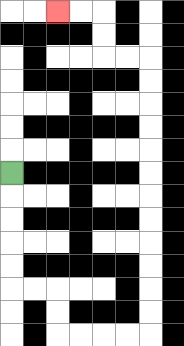{'start': '[0, 7]', 'end': '[2, 0]', 'path_directions': 'D,D,D,D,D,R,R,D,D,R,R,R,R,U,U,U,U,U,U,U,U,U,U,U,U,L,L,U,U,L,L', 'path_coordinates': '[[0, 7], [0, 8], [0, 9], [0, 10], [0, 11], [0, 12], [1, 12], [2, 12], [2, 13], [2, 14], [3, 14], [4, 14], [5, 14], [6, 14], [6, 13], [6, 12], [6, 11], [6, 10], [6, 9], [6, 8], [6, 7], [6, 6], [6, 5], [6, 4], [6, 3], [6, 2], [5, 2], [4, 2], [4, 1], [4, 0], [3, 0], [2, 0]]'}